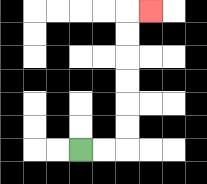{'start': '[3, 6]', 'end': '[6, 0]', 'path_directions': 'R,R,U,U,U,U,U,U,R', 'path_coordinates': '[[3, 6], [4, 6], [5, 6], [5, 5], [5, 4], [5, 3], [5, 2], [5, 1], [5, 0], [6, 0]]'}